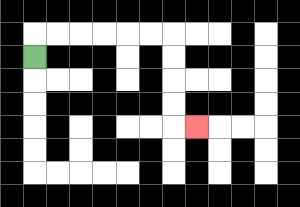{'start': '[1, 2]', 'end': '[8, 5]', 'path_directions': 'U,R,R,R,R,R,R,D,D,D,D,R', 'path_coordinates': '[[1, 2], [1, 1], [2, 1], [3, 1], [4, 1], [5, 1], [6, 1], [7, 1], [7, 2], [7, 3], [7, 4], [7, 5], [8, 5]]'}